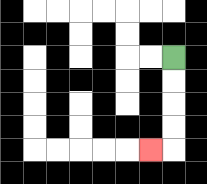{'start': '[7, 2]', 'end': '[6, 6]', 'path_directions': 'D,D,D,D,L', 'path_coordinates': '[[7, 2], [7, 3], [7, 4], [7, 5], [7, 6], [6, 6]]'}